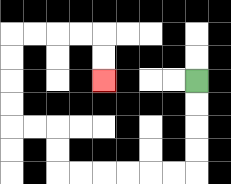{'start': '[8, 3]', 'end': '[4, 3]', 'path_directions': 'D,D,D,D,L,L,L,L,L,L,U,U,L,L,U,U,U,U,R,R,R,R,D,D', 'path_coordinates': '[[8, 3], [8, 4], [8, 5], [8, 6], [8, 7], [7, 7], [6, 7], [5, 7], [4, 7], [3, 7], [2, 7], [2, 6], [2, 5], [1, 5], [0, 5], [0, 4], [0, 3], [0, 2], [0, 1], [1, 1], [2, 1], [3, 1], [4, 1], [4, 2], [4, 3]]'}